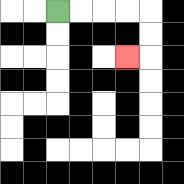{'start': '[2, 0]', 'end': '[5, 2]', 'path_directions': 'R,R,R,R,D,D,L', 'path_coordinates': '[[2, 0], [3, 0], [4, 0], [5, 0], [6, 0], [6, 1], [6, 2], [5, 2]]'}